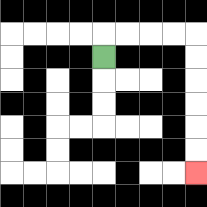{'start': '[4, 2]', 'end': '[8, 7]', 'path_directions': 'U,R,R,R,R,D,D,D,D,D,D', 'path_coordinates': '[[4, 2], [4, 1], [5, 1], [6, 1], [7, 1], [8, 1], [8, 2], [8, 3], [8, 4], [8, 5], [8, 6], [8, 7]]'}